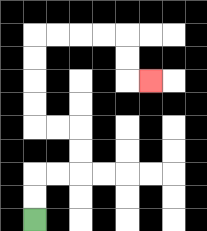{'start': '[1, 9]', 'end': '[6, 3]', 'path_directions': 'U,U,R,R,U,U,L,L,U,U,U,U,R,R,R,R,D,D,R', 'path_coordinates': '[[1, 9], [1, 8], [1, 7], [2, 7], [3, 7], [3, 6], [3, 5], [2, 5], [1, 5], [1, 4], [1, 3], [1, 2], [1, 1], [2, 1], [3, 1], [4, 1], [5, 1], [5, 2], [5, 3], [6, 3]]'}